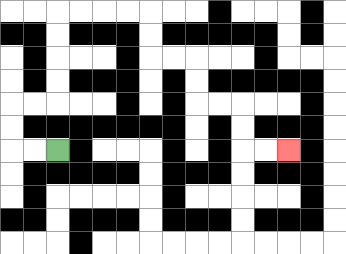{'start': '[2, 6]', 'end': '[12, 6]', 'path_directions': 'L,L,U,U,R,R,U,U,U,U,R,R,R,R,D,D,R,R,D,D,R,R,D,D,R,R', 'path_coordinates': '[[2, 6], [1, 6], [0, 6], [0, 5], [0, 4], [1, 4], [2, 4], [2, 3], [2, 2], [2, 1], [2, 0], [3, 0], [4, 0], [5, 0], [6, 0], [6, 1], [6, 2], [7, 2], [8, 2], [8, 3], [8, 4], [9, 4], [10, 4], [10, 5], [10, 6], [11, 6], [12, 6]]'}